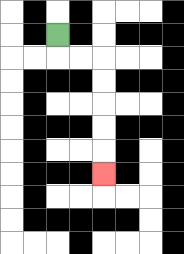{'start': '[2, 1]', 'end': '[4, 7]', 'path_directions': 'D,R,R,D,D,D,D,D', 'path_coordinates': '[[2, 1], [2, 2], [3, 2], [4, 2], [4, 3], [4, 4], [4, 5], [4, 6], [4, 7]]'}